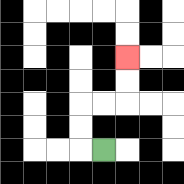{'start': '[4, 6]', 'end': '[5, 2]', 'path_directions': 'L,U,U,R,R,U,U', 'path_coordinates': '[[4, 6], [3, 6], [3, 5], [3, 4], [4, 4], [5, 4], [5, 3], [5, 2]]'}